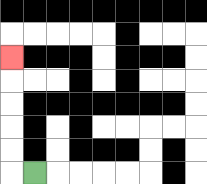{'start': '[1, 7]', 'end': '[0, 2]', 'path_directions': 'L,U,U,U,U,U', 'path_coordinates': '[[1, 7], [0, 7], [0, 6], [0, 5], [0, 4], [0, 3], [0, 2]]'}